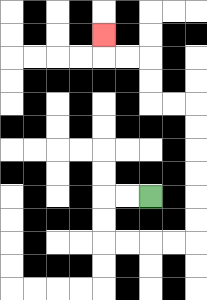{'start': '[6, 8]', 'end': '[4, 1]', 'path_directions': 'L,L,D,D,R,R,R,R,U,U,U,U,U,U,L,L,U,U,L,L,U', 'path_coordinates': '[[6, 8], [5, 8], [4, 8], [4, 9], [4, 10], [5, 10], [6, 10], [7, 10], [8, 10], [8, 9], [8, 8], [8, 7], [8, 6], [8, 5], [8, 4], [7, 4], [6, 4], [6, 3], [6, 2], [5, 2], [4, 2], [4, 1]]'}